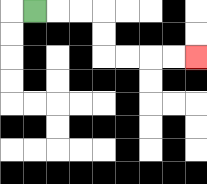{'start': '[1, 0]', 'end': '[8, 2]', 'path_directions': 'R,R,R,D,D,R,R,R,R', 'path_coordinates': '[[1, 0], [2, 0], [3, 0], [4, 0], [4, 1], [4, 2], [5, 2], [6, 2], [7, 2], [8, 2]]'}